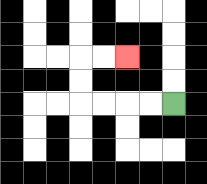{'start': '[7, 4]', 'end': '[5, 2]', 'path_directions': 'L,L,L,L,U,U,R,R', 'path_coordinates': '[[7, 4], [6, 4], [5, 4], [4, 4], [3, 4], [3, 3], [3, 2], [4, 2], [5, 2]]'}